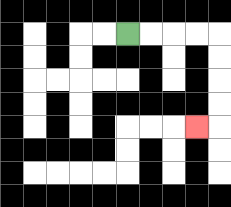{'start': '[5, 1]', 'end': '[8, 5]', 'path_directions': 'R,R,R,R,D,D,D,D,L', 'path_coordinates': '[[5, 1], [6, 1], [7, 1], [8, 1], [9, 1], [9, 2], [9, 3], [9, 4], [9, 5], [8, 5]]'}